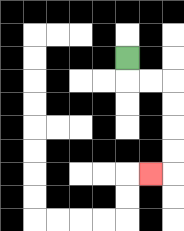{'start': '[5, 2]', 'end': '[6, 7]', 'path_directions': 'D,R,R,D,D,D,D,L', 'path_coordinates': '[[5, 2], [5, 3], [6, 3], [7, 3], [7, 4], [7, 5], [7, 6], [7, 7], [6, 7]]'}